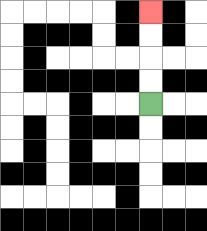{'start': '[6, 4]', 'end': '[6, 0]', 'path_directions': 'U,U,U,U', 'path_coordinates': '[[6, 4], [6, 3], [6, 2], [6, 1], [6, 0]]'}